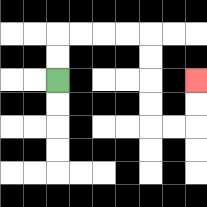{'start': '[2, 3]', 'end': '[8, 3]', 'path_directions': 'U,U,R,R,R,R,D,D,D,D,R,R,U,U', 'path_coordinates': '[[2, 3], [2, 2], [2, 1], [3, 1], [4, 1], [5, 1], [6, 1], [6, 2], [6, 3], [6, 4], [6, 5], [7, 5], [8, 5], [8, 4], [8, 3]]'}